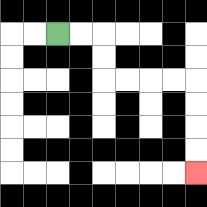{'start': '[2, 1]', 'end': '[8, 7]', 'path_directions': 'R,R,D,D,R,R,R,R,D,D,D,D', 'path_coordinates': '[[2, 1], [3, 1], [4, 1], [4, 2], [4, 3], [5, 3], [6, 3], [7, 3], [8, 3], [8, 4], [8, 5], [8, 6], [8, 7]]'}